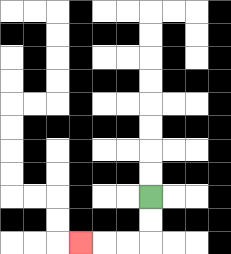{'start': '[6, 8]', 'end': '[3, 10]', 'path_directions': 'D,D,L,L,L', 'path_coordinates': '[[6, 8], [6, 9], [6, 10], [5, 10], [4, 10], [3, 10]]'}